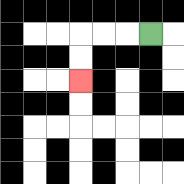{'start': '[6, 1]', 'end': '[3, 3]', 'path_directions': 'L,L,L,D,D', 'path_coordinates': '[[6, 1], [5, 1], [4, 1], [3, 1], [3, 2], [3, 3]]'}